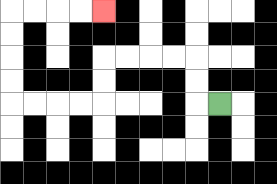{'start': '[9, 4]', 'end': '[4, 0]', 'path_directions': 'L,U,U,L,L,L,L,D,D,L,L,L,L,U,U,U,U,R,R,R,R', 'path_coordinates': '[[9, 4], [8, 4], [8, 3], [8, 2], [7, 2], [6, 2], [5, 2], [4, 2], [4, 3], [4, 4], [3, 4], [2, 4], [1, 4], [0, 4], [0, 3], [0, 2], [0, 1], [0, 0], [1, 0], [2, 0], [3, 0], [4, 0]]'}